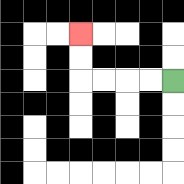{'start': '[7, 3]', 'end': '[3, 1]', 'path_directions': 'L,L,L,L,U,U', 'path_coordinates': '[[7, 3], [6, 3], [5, 3], [4, 3], [3, 3], [3, 2], [3, 1]]'}